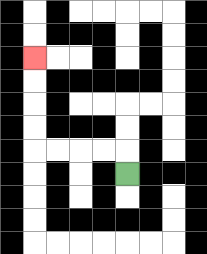{'start': '[5, 7]', 'end': '[1, 2]', 'path_directions': 'U,L,L,L,L,U,U,U,U', 'path_coordinates': '[[5, 7], [5, 6], [4, 6], [3, 6], [2, 6], [1, 6], [1, 5], [1, 4], [1, 3], [1, 2]]'}